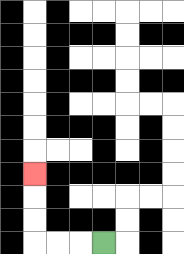{'start': '[4, 10]', 'end': '[1, 7]', 'path_directions': 'L,L,L,U,U,U', 'path_coordinates': '[[4, 10], [3, 10], [2, 10], [1, 10], [1, 9], [1, 8], [1, 7]]'}